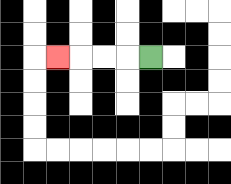{'start': '[6, 2]', 'end': '[2, 2]', 'path_directions': 'L,L,L,L', 'path_coordinates': '[[6, 2], [5, 2], [4, 2], [3, 2], [2, 2]]'}